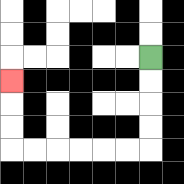{'start': '[6, 2]', 'end': '[0, 3]', 'path_directions': 'D,D,D,D,L,L,L,L,L,L,U,U,U', 'path_coordinates': '[[6, 2], [6, 3], [6, 4], [6, 5], [6, 6], [5, 6], [4, 6], [3, 6], [2, 6], [1, 6], [0, 6], [0, 5], [0, 4], [0, 3]]'}